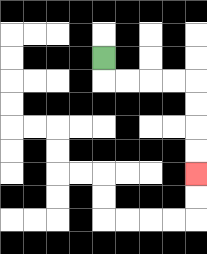{'start': '[4, 2]', 'end': '[8, 7]', 'path_directions': 'D,R,R,R,R,D,D,D,D', 'path_coordinates': '[[4, 2], [4, 3], [5, 3], [6, 3], [7, 3], [8, 3], [8, 4], [8, 5], [8, 6], [8, 7]]'}